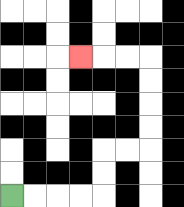{'start': '[0, 8]', 'end': '[3, 2]', 'path_directions': 'R,R,R,R,U,U,R,R,U,U,U,U,L,L,L', 'path_coordinates': '[[0, 8], [1, 8], [2, 8], [3, 8], [4, 8], [4, 7], [4, 6], [5, 6], [6, 6], [6, 5], [6, 4], [6, 3], [6, 2], [5, 2], [4, 2], [3, 2]]'}